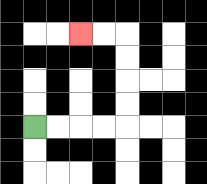{'start': '[1, 5]', 'end': '[3, 1]', 'path_directions': 'R,R,R,R,U,U,U,U,L,L', 'path_coordinates': '[[1, 5], [2, 5], [3, 5], [4, 5], [5, 5], [5, 4], [5, 3], [5, 2], [5, 1], [4, 1], [3, 1]]'}